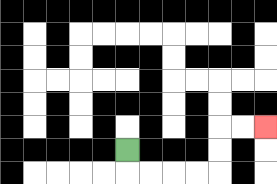{'start': '[5, 6]', 'end': '[11, 5]', 'path_directions': 'D,R,R,R,R,U,U,R,R', 'path_coordinates': '[[5, 6], [5, 7], [6, 7], [7, 7], [8, 7], [9, 7], [9, 6], [9, 5], [10, 5], [11, 5]]'}